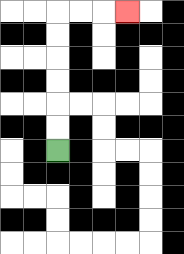{'start': '[2, 6]', 'end': '[5, 0]', 'path_directions': 'U,U,U,U,U,U,R,R,R', 'path_coordinates': '[[2, 6], [2, 5], [2, 4], [2, 3], [2, 2], [2, 1], [2, 0], [3, 0], [4, 0], [5, 0]]'}